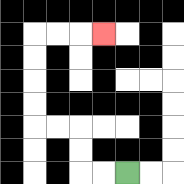{'start': '[5, 7]', 'end': '[4, 1]', 'path_directions': 'L,L,U,U,L,L,U,U,U,U,R,R,R', 'path_coordinates': '[[5, 7], [4, 7], [3, 7], [3, 6], [3, 5], [2, 5], [1, 5], [1, 4], [1, 3], [1, 2], [1, 1], [2, 1], [3, 1], [4, 1]]'}